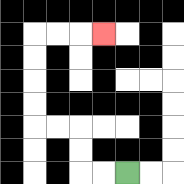{'start': '[5, 7]', 'end': '[4, 1]', 'path_directions': 'L,L,U,U,L,L,U,U,U,U,R,R,R', 'path_coordinates': '[[5, 7], [4, 7], [3, 7], [3, 6], [3, 5], [2, 5], [1, 5], [1, 4], [1, 3], [1, 2], [1, 1], [2, 1], [3, 1], [4, 1]]'}